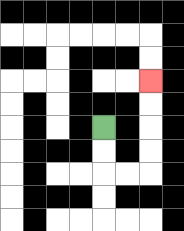{'start': '[4, 5]', 'end': '[6, 3]', 'path_directions': 'D,D,R,R,U,U,U,U', 'path_coordinates': '[[4, 5], [4, 6], [4, 7], [5, 7], [6, 7], [6, 6], [6, 5], [6, 4], [6, 3]]'}